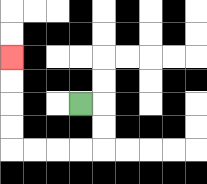{'start': '[3, 4]', 'end': '[0, 2]', 'path_directions': 'R,D,D,L,L,L,L,U,U,U,U', 'path_coordinates': '[[3, 4], [4, 4], [4, 5], [4, 6], [3, 6], [2, 6], [1, 6], [0, 6], [0, 5], [0, 4], [0, 3], [0, 2]]'}